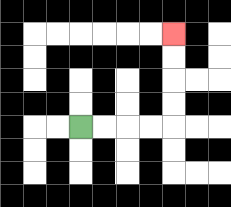{'start': '[3, 5]', 'end': '[7, 1]', 'path_directions': 'R,R,R,R,U,U,U,U', 'path_coordinates': '[[3, 5], [4, 5], [5, 5], [6, 5], [7, 5], [7, 4], [7, 3], [7, 2], [7, 1]]'}